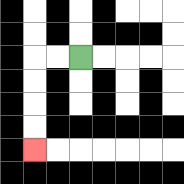{'start': '[3, 2]', 'end': '[1, 6]', 'path_directions': 'L,L,D,D,D,D', 'path_coordinates': '[[3, 2], [2, 2], [1, 2], [1, 3], [1, 4], [1, 5], [1, 6]]'}